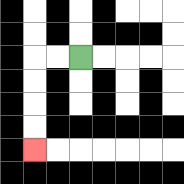{'start': '[3, 2]', 'end': '[1, 6]', 'path_directions': 'L,L,D,D,D,D', 'path_coordinates': '[[3, 2], [2, 2], [1, 2], [1, 3], [1, 4], [1, 5], [1, 6]]'}